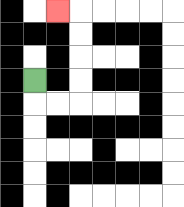{'start': '[1, 3]', 'end': '[2, 0]', 'path_directions': 'D,R,R,U,U,U,U,L', 'path_coordinates': '[[1, 3], [1, 4], [2, 4], [3, 4], [3, 3], [3, 2], [3, 1], [3, 0], [2, 0]]'}